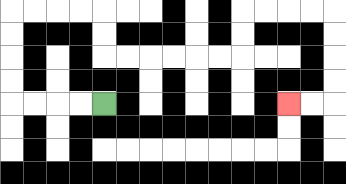{'start': '[4, 4]', 'end': '[12, 4]', 'path_directions': 'L,L,L,L,U,U,U,U,R,R,R,R,D,D,R,R,R,R,R,R,U,U,R,R,R,R,D,D,D,D,L,L', 'path_coordinates': '[[4, 4], [3, 4], [2, 4], [1, 4], [0, 4], [0, 3], [0, 2], [0, 1], [0, 0], [1, 0], [2, 0], [3, 0], [4, 0], [4, 1], [4, 2], [5, 2], [6, 2], [7, 2], [8, 2], [9, 2], [10, 2], [10, 1], [10, 0], [11, 0], [12, 0], [13, 0], [14, 0], [14, 1], [14, 2], [14, 3], [14, 4], [13, 4], [12, 4]]'}